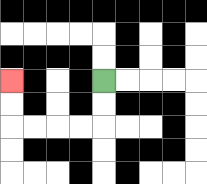{'start': '[4, 3]', 'end': '[0, 3]', 'path_directions': 'D,D,L,L,L,L,U,U', 'path_coordinates': '[[4, 3], [4, 4], [4, 5], [3, 5], [2, 5], [1, 5], [0, 5], [0, 4], [0, 3]]'}